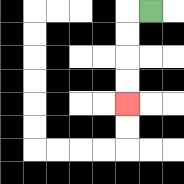{'start': '[6, 0]', 'end': '[5, 4]', 'path_directions': 'L,D,D,D,D', 'path_coordinates': '[[6, 0], [5, 0], [5, 1], [5, 2], [5, 3], [5, 4]]'}